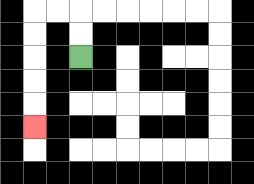{'start': '[3, 2]', 'end': '[1, 5]', 'path_directions': 'U,U,L,L,D,D,D,D,D', 'path_coordinates': '[[3, 2], [3, 1], [3, 0], [2, 0], [1, 0], [1, 1], [1, 2], [1, 3], [1, 4], [1, 5]]'}